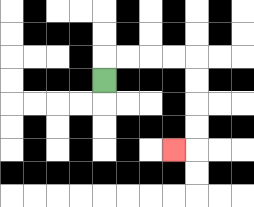{'start': '[4, 3]', 'end': '[7, 6]', 'path_directions': 'U,R,R,R,R,D,D,D,D,L', 'path_coordinates': '[[4, 3], [4, 2], [5, 2], [6, 2], [7, 2], [8, 2], [8, 3], [8, 4], [8, 5], [8, 6], [7, 6]]'}